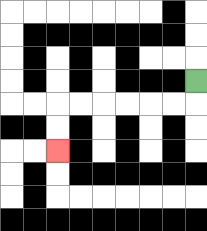{'start': '[8, 3]', 'end': '[2, 6]', 'path_directions': 'D,L,L,L,L,L,L,D,D', 'path_coordinates': '[[8, 3], [8, 4], [7, 4], [6, 4], [5, 4], [4, 4], [3, 4], [2, 4], [2, 5], [2, 6]]'}